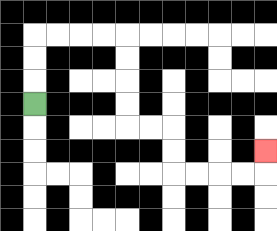{'start': '[1, 4]', 'end': '[11, 6]', 'path_directions': 'U,U,U,R,R,R,R,D,D,D,D,R,R,D,D,R,R,R,R,U', 'path_coordinates': '[[1, 4], [1, 3], [1, 2], [1, 1], [2, 1], [3, 1], [4, 1], [5, 1], [5, 2], [5, 3], [5, 4], [5, 5], [6, 5], [7, 5], [7, 6], [7, 7], [8, 7], [9, 7], [10, 7], [11, 7], [11, 6]]'}